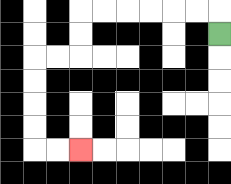{'start': '[9, 1]', 'end': '[3, 6]', 'path_directions': 'U,L,L,L,L,L,L,D,D,L,L,D,D,D,D,R,R', 'path_coordinates': '[[9, 1], [9, 0], [8, 0], [7, 0], [6, 0], [5, 0], [4, 0], [3, 0], [3, 1], [3, 2], [2, 2], [1, 2], [1, 3], [1, 4], [1, 5], [1, 6], [2, 6], [3, 6]]'}